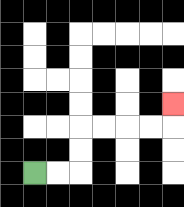{'start': '[1, 7]', 'end': '[7, 4]', 'path_directions': 'R,R,U,U,R,R,R,R,U', 'path_coordinates': '[[1, 7], [2, 7], [3, 7], [3, 6], [3, 5], [4, 5], [5, 5], [6, 5], [7, 5], [7, 4]]'}